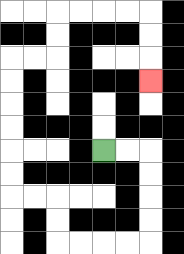{'start': '[4, 6]', 'end': '[6, 3]', 'path_directions': 'R,R,D,D,D,D,L,L,L,L,U,U,L,L,U,U,U,U,U,U,R,R,U,U,R,R,R,R,D,D,D', 'path_coordinates': '[[4, 6], [5, 6], [6, 6], [6, 7], [6, 8], [6, 9], [6, 10], [5, 10], [4, 10], [3, 10], [2, 10], [2, 9], [2, 8], [1, 8], [0, 8], [0, 7], [0, 6], [0, 5], [0, 4], [0, 3], [0, 2], [1, 2], [2, 2], [2, 1], [2, 0], [3, 0], [4, 0], [5, 0], [6, 0], [6, 1], [6, 2], [6, 3]]'}